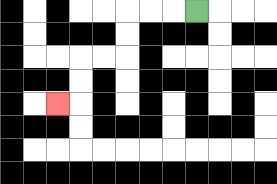{'start': '[8, 0]', 'end': '[2, 4]', 'path_directions': 'L,L,L,D,D,L,L,D,D,L', 'path_coordinates': '[[8, 0], [7, 0], [6, 0], [5, 0], [5, 1], [5, 2], [4, 2], [3, 2], [3, 3], [3, 4], [2, 4]]'}